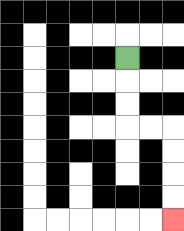{'start': '[5, 2]', 'end': '[7, 9]', 'path_directions': 'D,D,D,R,R,D,D,D,D', 'path_coordinates': '[[5, 2], [5, 3], [5, 4], [5, 5], [6, 5], [7, 5], [7, 6], [7, 7], [7, 8], [7, 9]]'}